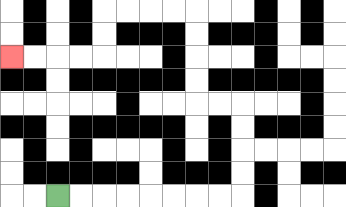{'start': '[2, 8]', 'end': '[0, 2]', 'path_directions': 'R,R,R,R,R,R,R,R,U,U,U,U,L,L,U,U,U,U,L,L,L,L,D,D,L,L,L,L', 'path_coordinates': '[[2, 8], [3, 8], [4, 8], [5, 8], [6, 8], [7, 8], [8, 8], [9, 8], [10, 8], [10, 7], [10, 6], [10, 5], [10, 4], [9, 4], [8, 4], [8, 3], [8, 2], [8, 1], [8, 0], [7, 0], [6, 0], [5, 0], [4, 0], [4, 1], [4, 2], [3, 2], [2, 2], [1, 2], [0, 2]]'}